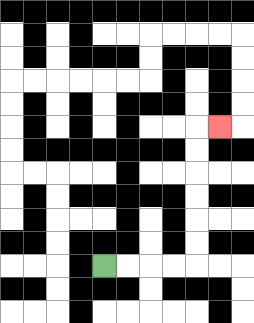{'start': '[4, 11]', 'end': '[9, 5]', 'path_directions': 'R,R,R,R,U,U,U,U,U,U,R', 'path_coordinates': '[[4, 11], [5, 11], [6, 11], [7, 11], [8, 11], [8, 10], [8, 9], [8, 8], [8, 7], [8, 6], [8, 5], [9, 5]]'}